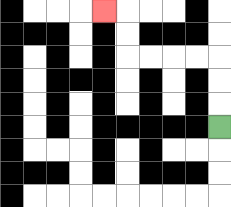{'start': '[9, 5]', 'end': '[4, 0]', 'path_directions': 'U,U,U,L,L,L,L,U,U,L', 'path_coordinates': '[[9, 5], [9, 4], [9, 3], [9, 2], [8, 2], [7, 2], [6, 2], [5, 2], [5, 1], [5, 0], [4, 0]]'}